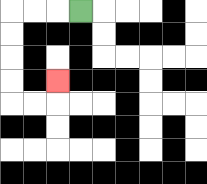{'start': '[3, 0]', 'end': '[2, 3]', 'path_directions': 'L,L,L,D,D,D,D,R,R,U', 'path_coordinates': '[[3, 0], [2, 0], [1, 0], [0, 0], [0, 1], [0, 2], [0, 3], [0, 4], [1, 4], [2, 4], [2, 3]]'}